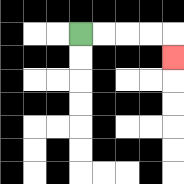{'start': '[3, 1]', 'end': '[7, 2]', 'path_directions': 'R,R,R,R,D', 'path_coordinates': '[[3, 1], [4, 1], [5, 1], [6, 1], [7, 1], [7, 2]]'}